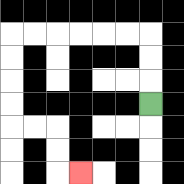{'start': '[6, 4]', 'end': '[3, 7]', 'path_directions': 'U,U,U,L,L,L,L,L,L,D,D,D,D,R,R,D,D,R', 'path_coordinates': '[[6, 4], [6, 3], [6, 2], [6, 1], [5, 1], [4, 1], [3, 1], [2, 1], [1, 1], [0, 1], [0, 2], [0, 3], [0, 4], [0, 5], [1, 5], [2, 5], [2, 6], [2, 7], [3, 7]]'}